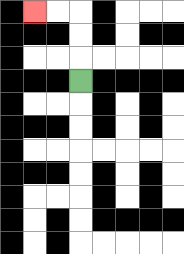{'start': '[3, 3]', 'end': '[1, 0]', 'path_directions': 'U,U,U,L,L', 'path_coordinates': '[[3, 3], [3, 2], [3, 1], [3, 0], [2, 0], [1, 0]]'}